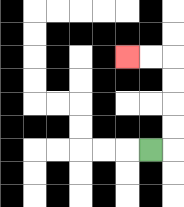{'start': '[6, 6]', 'end': '[5, 2]', 'path_directions': 'R,U,U,U,U,L,L', 'path_coordinates': '[[6, 6], [7, 6], [7, 5], [7, 4], [7, 3], [7, 2], [6, 2], [5, 2]]'}